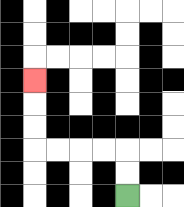{'start': '[5, 8]', 'end': '[1, 3]', 'path_directions': 'U,U,L,L,L,L,U,U,U', 'path_coordinates': '[[5, 8], [5, 7], [5, 6], [4, 6], [3, 6], [2, 6], [1, 6], [1, 5], [1, 4], [1, 3]]'}